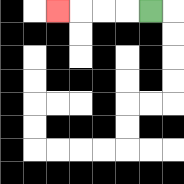{'start': '[6, 0]', 'end': '[2, 0]', 'path_directions': 'L,L,L,L', 'path_coordinates': '[[6, 0], [5, 0], [4, 0], [3, 0], [2, 0]]'}